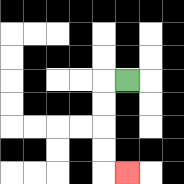{'start': '[5, 3]', 'end': '[5, 7]', 'path_directions': 'L,D,D,D,D,R', 'path_coordinates': '[[5, 3], [4, 3], [4, 4], [4, 5], [4, 6], [4, 7], [5, 7]]'}